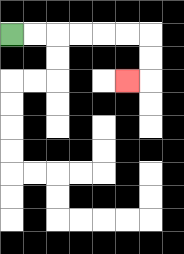{'start': '[0, 1]', 'end': '[5, 3]', 'path_directions': 'R,R,R,R,R,R,D,D,L', 'path_coordinates': '[[0, 1], [1, 1], [2, 1], [3, 1], [4, 1], [5, 1], [6, 1], [6, 2], [6, 3], [5, 3]]'}